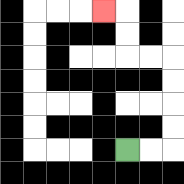{'start': '[5, 6]', 'end': '[4, 0]', 'path_directions': 'R,R,U,U,U,U,L,L,U,U,L', 'path_coordinates': '[[5, 6], [6, 6], [7, 6], [7, 5], [7, 4], [7, 3], [7, 2], [6, 2], [5, 2], [5, 1], [5, 0], [4, 0]]'}